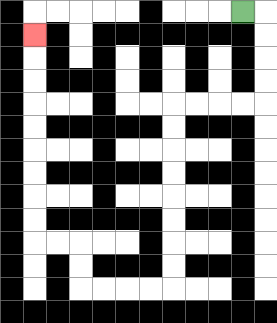{'start': '[10, 0]', 'end': '[1, 1]', 'path_directions': 'R,D,D,D,D,L,L,L,L,D,D,D,D,D,D,D,D,L,L,L,L,U,U,L,L,U,U,U,U,U,U,U,U,U', 'path_coordinates': '[[10, 0], [11, 0], [11, 1], [11, 2], [11, 3], [11, 4], [10, 4], [9, 4], [8, 4], [7, 4], [7, 5], [7, 6], [7, 7], [7, 8], [7, 9], [7, 10], [7, 11], [7, 12], [6, 12], [5, 12], [4, 12], [3, 12], [3, 11], [3, 10], [2, 10], [1, 10], [1, 9], [1, 8], [1, 7], [1, 6], [1, 5], [1, 4], [1, 3], [1, 2], [1, 1]]'}